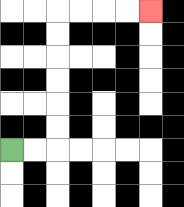{'start': '[0, 6]', 'end': '[6, 0]', 'path_directions': 'R,R,U,U,U,U,U,U,R,R,R,R', 'path_coordinates': '[[0, 6], [1, 6], [2, 6], [2, 5], [2, 4], [2, 3], [2, 2], [2, 1], [2, 0], [3, 0], [4, 0], [5, 0], [6, 0]]'}